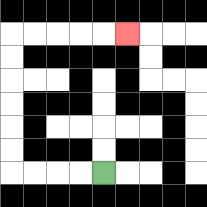{'start': '[4, 7]', 'end': '[5, 1]', 'path_directions': 'L,L,L,L,U,U,U,U,U,U,R,R,R,R,R', 'path_coordinates': '[[4, 7], [3, 7], [2, 7], [1, 7], [0, 7], [0, 6], [0, 5], [0, 4], [0, 3], [0, 2], [0, 1], [1, 1], [2, 1], [3, 1], [4, 1], [5, 1]]'}